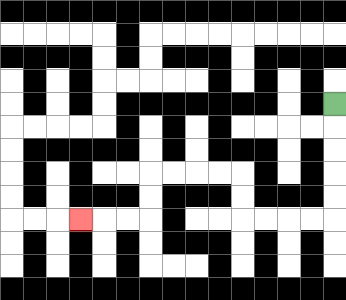{'start': '[14, 4]', 'end': '[3, 9]', 'path_directions': 'D,D,D,D,D,L,L,L,L,U,U,L,L,L,L,D,D,L,L,L', 'path_coordinates': '[[14, 4], [14, 5], [14, 6], [14, 7], [14, 8], [14, 9], [13, 9], [12, 9], [11, 9], [10, 9], [10, 8], [10, 7], [9, 7], [8, 7], [7, 7], [6, 7], [6, 8], [6, 9], [5, 9], [4, 9], [3, 9]]'}